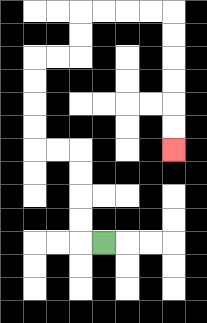{'start': '[4, 10]', 'end': '[7, 6]', 'path_directions': 'L,U,U,U,U,L,L,U,U,U,U,R,R,U,U,R,R,R,R,D,D,D,D,D,D', 'path_coordinates': '[[4, 10], [3, 10], [3, 9], [3, 8], [3, 7], [3, 6], [2, 6], [1, 6], [1, 5], [1, 4], [1, 3], [1, 2], [2, 2], [3, 2], [3, 1], [3, 0], [4, 0], [5, 0], [6, 0], [7, 0], [7, 1], [7, 2], [7, 3], [7, 4], [7, 5], [7, 6]]'}